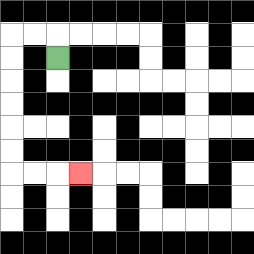{'start': '[2, 2]', 'end': '[3, 7]', 'path_directions': 'U,L,L,D,D,D,D,D,D,R,R,R', 'path_coordinates': '[[2, 2], [2, 1], [1, 1], [0, 1], [0, 2], [0, 3], [0, 4], [0, 5], [0, 6], [0, 7], [1, 7], [2, 7], [3, 7]]'}